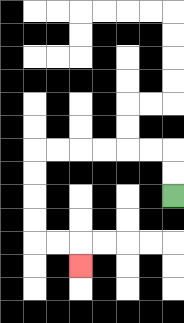{'start': '[7, 8]', 'end': '[3, 11]', 'path_directions': 'U,U,L,L,L,L,L,L,D,D,D,D,R,R,D', 'path_coordinates': '[[7, 8], [7, 7], [7, 6], [6, 6], [5, 6], [4, 6], [3, 6], [2, 6], [1, 6], [1, 7], [1, 8], [1, 9], [1, 10], [2, 10], [3, 10], [3, 11]]'}